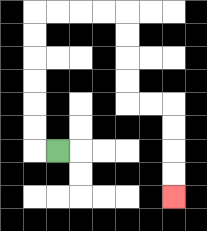{'start': '[2, 6]', 'end': '[7, 8]', 'path_directions': 'L,U,U,U,U,U,U,R,R,R,R,D,D,D,D,R,R,D,D,D,D', 'path_coordinates': '[[2, 6], [1, 6], [1, 5], [1, 4], [1, 3], [1, 2], [1, 1], [1, 0], [2, 0], [3, 0], [4, 0], [5, 0], [5, 1], [5, 2], [5, 3], [5, 4], [6, 4], [7, 4], [7, 5], [7, 6], [7, 7], [7, 8]]'}